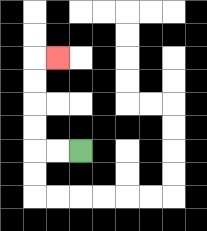{'start': '[3, 6]', 'end': '[2, 2]', 'path_directions': 'L,L,U,U,U,U,R', 'path_coordinates': '[[3, 6], [2, 6], [1, 6], [1, 5], [1, 4], [1, 3], [1, 2], [2, 2]]'}